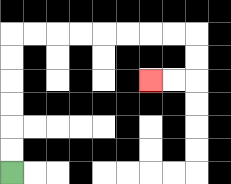{'start': '[0, 7]', 'end': '[6, 3]', 'path_directions': 'U,U,U,U,U,U,R,R,R,R,R,R,R,R,D,D,L,L', 'path_coordinates': '[[0, 7], [0, 6], [0, 5], [0, 4], [0, 3], [0, 2], [0, 1], [1, 1], [2, 1], [3, 1], [4, 1], [5, 1], [6, 1], [7, 1], [8, 1], [8, 2], [8, 3], [7, 3], [6, 3]]'}